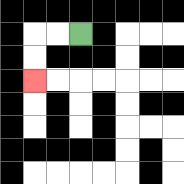{'start': '[3, 1]', 'end': '[1, 3]', 'path_directions': 'L,L,D,D', 'path_coordinates': '[[3, 1], [2, 1], [1, 1], [1, 2], [1, 3]]'}